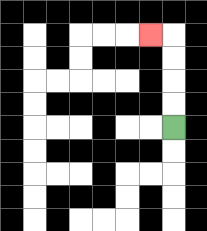{'start': '[7, 5]', 'end': '[6, 1]', 'path_directions': 'U,U,U,U,L', 'path_coordinates': '[[7, 5], [7, 4], [7, 3], [7, 2], [7, 1], [6, 1]]'}